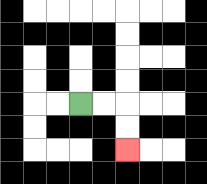{'start': '[3, 4]', 'end': '[5, 6]', 'path_directions': 'R,R,D,D', 'path_coordinates': '[[3, 4], [4, 4], [5, 4], [5, 5], [5, 6]]'}